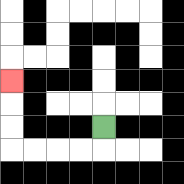{'start': '[4, 5]', 'end': '[0, 3]', 'path_directions': 'D,L,L,L,L,U,U,U', 'path_coordinates': '[[4, 5], [4, 6], [3, 6], [2, 6], [1, 6], [0, 6], [0, 5], [0, 4], [0, 3]]'}